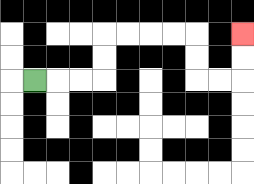{'start': '[1, 3]', 'end': '[10, 1]', 'path_directions': 'R,R,R,U,U,R,R,R,R,D,D,R,R,U,U', 'path_coordinates': '[[1, 3], [2, 3], [3, 3], [4, 3], [4, 2], [4, 1], [5, 1], [6, 1], [7, 1], [8, 1], [8, 2], [8, 3], [9, 3], [10, 3], [10, 2], [10, 1]]'}